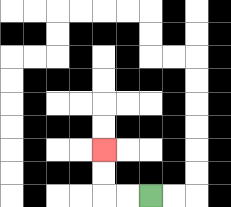{'start': '[6, 8]', 'end': '[4, 6]', 'path_directions': 'L,L,U,U', 'path_coordinates': '[[6, 8], [5, 8], [4, 8], [4, 7], [4, 6]]'}